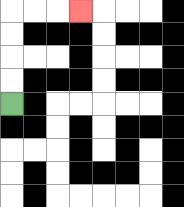{'start': '[0, 4]', 'end': '[3, 0]', 'path_directions': 'U,U,U,U,R,R,R', 'path_coordinates': '[[0, 4], [0, 3], [0, 2], [0, 1], [0, 0], [1, 0], [2, 0], [3, 0]]'}